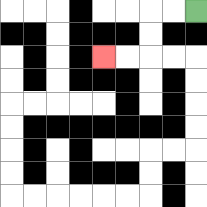{'start': '[8, 0]', 'end': '[4, 2]', 'path_directions': 'L,L,D,D,L,L', 'path_coordinates': '[[8, 0], [7, 0], [6, 0], [6, 1], [6, 2], [5, 2], [4, 2]]'}